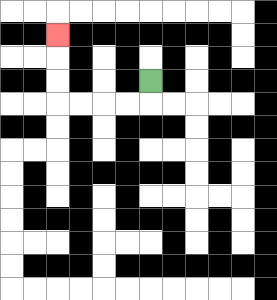{'start': '[6, 3]', 'end': '[2, 1]', 'path_directions': 'D,L,L,L,L,U,U,U', 'path_coordinates': '[[6, 3], [6, 4], [5, 4], [4, 4], [3, 4], [2, 4], [2, 3], [2, 2], [2, 1]]'}